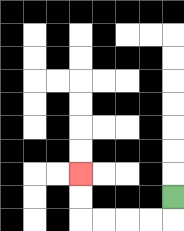{'start': '[7, 8]', 'end': '[3, 7]', 'path_directions': 'D,L,L,L,L,U,U', 'path_coordinates': '[[7, 8], [7, 9], [6, 9], [5, 9], [4, 9], [3, 9], [3, 8], [3, 7]]'}